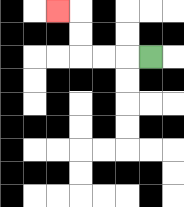{'start': '[6, 2]', 'end': '[2, 0]', 'path_directions': 'L,L,L,U,U,L', 'path_coordinates': '[[6, 2], [5, 2], [4, 2], [3, 2], [3, 1], [3, 0], [2, 0]]'}